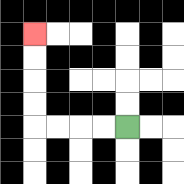{'start': '[5, 5]', 'end': '[1, 1]', 'path_directions': 'L,L,L,L,U,U,U,U', 'path_coordinates': '[[5, 5], [4, 5], [3, 5], [2, 5], [1, 5], [1, 4], [1, 3], [1, 2], [1, 1]]'}